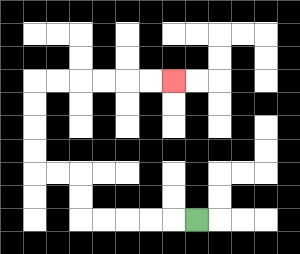{'start': '[8, 9]', 'end': '[7, 3]', 'path_directions': 'L,L,L,L,L,U,U,L,L,U,U,U,U,R,R,R,R,R,R', 'path_coordinates': '[[8, 9], [7, 9], [6, 9], [5, 9], [4, 9], [3, 9], [3, 8], [3, 7], [2, 7], [1, 7], [1, 6], [1, 5], [1, 4], [1, 3], [2, 3], [3, 3], [4, 3], [5, 3], [6, 3], [7, 3]]'}